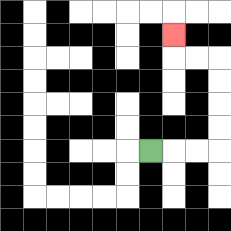{'start': '[6, 6]', 'end': '[7, 1]', 'path_directions': 'R,R,R,U,U,U,U,L,L,U', 'path_coordinates': '[[6, 6], [7, 6], [8, 6], [9, 6], [9, 5], [9, 4], [9, 3], [9, 2], [8, 2], [7, 2], [7, 1]]'}